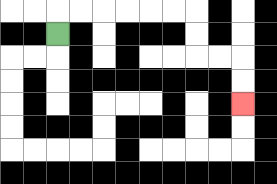{'start': '[2, 1]', 'end': '[10, 4]', 'path_directions': 'U,R,R,R,R,R,R,D,D,R,R,D,D', 'path_coordinates': '[[2, 1], [2, 0], [3, 0], [4, 0], [5, 0], [6, 0], [7, 0], [8, 0], [8, 1], [8, 2], [9, 2], [10, 2], [10, 3], [10, 4]]'}